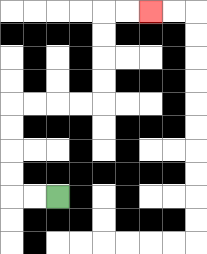{'start': '[2, 8]', 'end': '[6, 0]', 'path_directions': 'L,L,U,U,U,U,R,R,R,R,U,U,U,U,R,R', 'path_coordinates': '[[2, 8], [1, 8], [0, 8], [0, 7], [0, 6], [0, 5], [0, 4], [1, 4], [2, 4], [3, 4], [4, 4], [4, 3], [4, 2], [4, 1], [4, 0], [5, 0], [6, 0]]'}